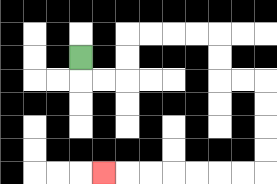{'start': '[3, 2]', 'end': '[4, 7]', 'path_directions': 'D,R,R,U,U,R,R,R,R,D,D,R,R,D,D,D,D,L,L,L,L,L,L,L', 'path_coordinates': '[[3, 2], [3, 3], [4, 3], [5, 3], [5, 2], [5, 1], [6, 1], [7, 1], [8, 1], [9, 1], [9, 2], [9, 3], [10, 3], [11, 3], [11, 4], [11, 5], [11, 6], [11, 7], [10, 7], [9, 7], [8, 7], [7, 7], [6, 7], [5, 7], [4, 7]]'}